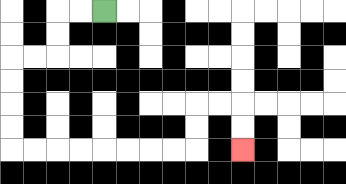{'start': '[4, 0]', 'end': '[10, 6]', 'path_directions': 'L,L,D,D,L,L,D,D,D,D,R,R,R,R,R,R,R,R,U,U,R,R,D,D', 'path_coordinates': '[[4, 0], [3, 0], [2, 0], [2, 1], [2, 2], [1, 2], [0, 2], [0, 3], [0, 4], [0, 5], [0, 6], [1, 6], [2, 6], [3, 6], [4, 6], [5, 6], [6, 6], [7, 6], [8, 6], [8, 5], [8, 4], [9, 4], [10, 4], [10, 5], [10, 6]]'}